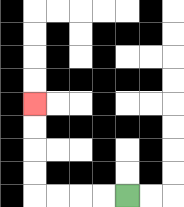{'start': '[5, 8]', 'end': '[1, 4]', 'path_directions': 'L,L,L,L,U,U,U,U', 'path_coordinates': '[[5, 8], [4, 8], [3, 8], [2, 8], [1, 8], [1, 7], [1, 6], [1, 5], [1, 4]]'}